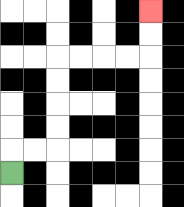{'start': '[0, 7]', 'end': '[6, 0]', 'path_directions': 'U,R,R,U,U,U,U,R,R,R,R,U,U', 'path_coordinates': '[[0, 7], [0, 6], [1, 6], [2, 6], [2, 5], [2, 4], [2, 3], [2, 2], [3, 2], [4, 2], [5, 2], [6, 2], [6, 1], [6, 0]]'}